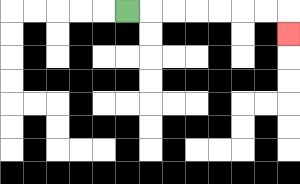{'start': '[5, 0]', 'end': '[12, 1]', 'path_directions': 'R,R,R,R,R,R,R,D', 'path_coordinates': '[[5, 0], [6, 0], [7, 0], [8, 0], [9, 0], [10, 0], [11, 0], [12, 0], [12, 1]]'}